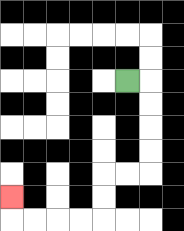{'start': '[5, 3]', 'end': '[0, 8]', 'path_directions': 'R,D,D,D,D,L,L,D,D,L,L,L,L,U', 'path_coordinates': '[[5, 3], [6, 3], [6, 4], [6, 5], [6, 6], [6, 7], [5, 7], [4, 7], [4, 8], [4, 9], [3, 9], [2, 9], [1, 9], [0, 9], [0, 8]]'}